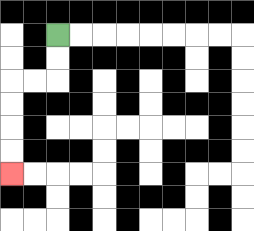{'start': '[2, 1]', 'end': '[0, 7]', 'path_directions': 'D,D,L,L,D,D,D,D', 'path_coordinates': '[[2, 1], [2, 2], [2, 3], [1, 3], [0, 3], [0, 4], [0, 5], [0, 6], [0, 7]]'}